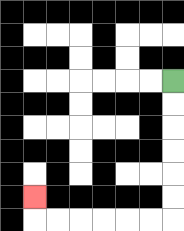{'start': '[7, 3]', 'end': '[1, 8]', 'path_directions': 'D,D,D,D,D,D,L,L,L,L,L,L,U', 'path_coordinates': '[[7, 3], [7, 4], [7, 5], [7, 6], [7, 7], [7, 8], [7, 9], [6, 9], [5, 9], [4, 9], [3, 9], [2, 9], [1, 9], [1, 8]]'}